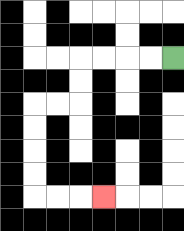{'start': '[7, 2]', 'end': '[4, 8]', 'path_directions': 'L,L,L,L,D,D,L,L,D,D,D,D,R,R,R', 'path_coordinates': '[[7, 2], [6, 2], [5, 2], [4, 2], [3, 2], [3, 3], [3, 4], [2, 4], [1, 4], [1, 5], [1, 6], [1, 7], [1, 8], [2, 8], [3, 8], [4, 8]]'}